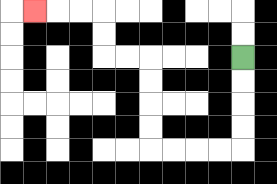{'start': '[10, 2]', 'end': '[1, 0]', 'path_directions': 'D,D,D,D,L,L,L,L,U,U,U,U,L,L,U,U,L,L,L', 'path_coordinates': '[[10, 2], [10, 3], [10, 4], [10, 5], [10, 6], [9, 6], [8, 6], [7, 6], [6, 6], [6, 5], [6, 4], [6, 3], [6, 2], [5, 2], [4, 2], [4, 1], [4, 0], [3, 0], [2, 0], [1, 0]]'}